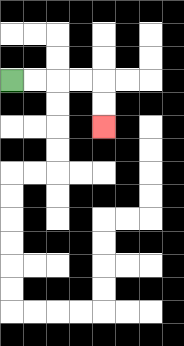{'start': '[0, 3]', 'end': '[4, 5]', 'path_directions': 'R,R,R,R,D,D', 'path_coordinates': '[[0, 3], [1, 3], [2, 3], [3, 3], [4, 3], [4, 4], [4, 5]]'}